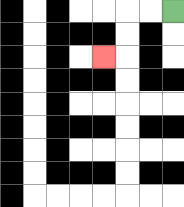{'start': '[7, 0]', 'end': '[4, 2]', 'path_directions': 'L,L,D,D,L', 'path_coordinates': '[[7, 0], [6, 0], [5, 0], [5, 1], [5, 2], [4, 2]]'}